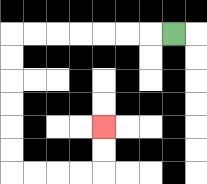{'start': '[7, 1]', 'end': '[4, 5]', 'path_directions': 'L,L,L,L,L,L,L,D,D,D,D,D,D,R,R,R,R,U,U', 'path_coordinates': '[[7, 1], [6, 1], [5, 1], [4, 1], [3, 1], [2, 1], [1, 1], [0, 1], [0, 2], [0, 3], [0, 4], [0, 5], [0, 6], [0, 7], [1, 7], [2, 7], [3, 7], [4, 7], [4, 6], [4, 5]]'}